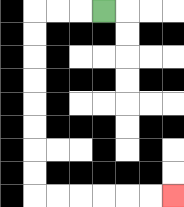{'start': '[4, 0]', 'end': '[7, 8]', 'path_directions': 'L,L,L,D,D,D,D,D,D,D,D,R,R,R,R,R,R', 'path_coordinates': '[[4, 0], [3, 0], [2, 0], [1, 0], [1, 1], [1, 2], [1, 3], [1, 4], [1, 5], [1, 6], [1, 7], [1, 8], [2, 8], [3, 8], [4, 8], [5, 8], [6, 8], [7, 8]]'}